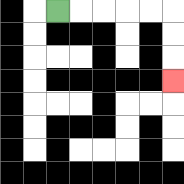{'start': '[2, 0]', 'end': '[7, 3]', 'path_directions': 'R,R,R,R,R,D,D,D', 'path_coordinates': '[[2, 0], [3, 0], [4, 0], [5, 0], [6, 0], [7, 0], [7, 1], [7, 2], [7, 3]]'}